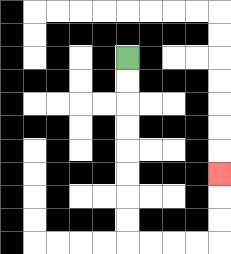{'start': '[5, 2]', 'end': '[9, 7]', 'path_directions': 'D,D,D,D,D,D,D,D,R,R,R,R,U,U,U', 'path_coordinates': '[[5, 2], [5, 3], [5, 4], [5, 5], [5, 6], [5, 7], [5, 8], [5, 9], [5, 10], [6, 10], [7, 10], [8, 10], [9, 10], [9, 9], [9, 8], [9, 7]]'}